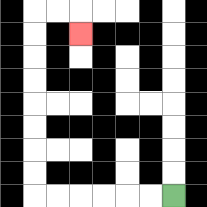{'start': '[7, 8]', 'end': '[3, 1]', 'path_directions': 'L,L,L,L,L,L,U,U,U,U,U,U,U,U,R,R,D', 'path_coordinates': '[[7, 8], [6, 8], [5, 8], [4, 8], [3, 8], [2, 8], [1, 8], [1, 7], [1, 6], [1, 5], [1, 4], [1, 3], [1, 2], [1, 1], [1, 0], [2, 0], [3, 0], [3, 1]]'}